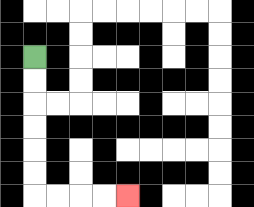{'start': '[1, 2]', 'end': '[5, 8]', 'path_directions': 'D,D,D,D,D,D,R,R,R,R', 'path_coordinates': '[[1, 2], [1, 3], [1, 4], [1, 5], [1, 6], [1, 7], [1, 8], [2, 8], [3, 8], [4, 8], [5, 8]]'}